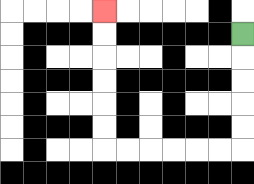{'start': '[10, 1]', 'end': '[4, 0]', 'path_directions': 'D,D,D,D,D,L,L,L,L,L,L,U,U,U,U,U,U', 'path_coordinates': '[[10, 1], [10, 2], [10, 3], [10, 4], [10, 5], [10, 6], [9, 6], [8, 6], [7, 6], [6, 6], [5, 6], [4, 6], [4, 5], [4, 4], [4, 3], [4, 2], [4, 1], [4, 0]]'}